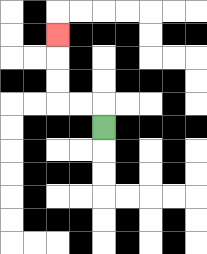{'start': '[4, 5]', 'end': '[2, 1]', 'path_directions': 'U,L,L,U,U,U', 'path_coordinates': '[[4, 5], [4, 4], [3, 4], [2, 4], [2, 3], [2, 2], [2, 1]]'}